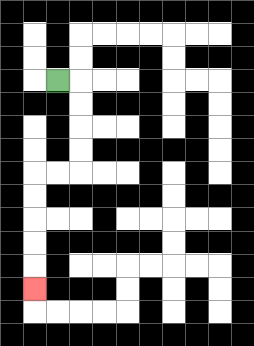{'start': '[2, 3]', 'end': '[1, 12]', 'path_directions': 'R,D,D,D,D,L,L,D,D,D,D,D', 'path_coordinates': '[[2, 3], [3, 3], [3, 4], [3, 5], [3, 6], [3, 7], [2, 7], [1, 7], [1, 8], [1, 9], [1, 10], [1, 11], [1, 12]]'}